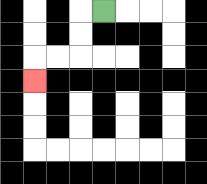{'start': '[4, 0]', 'end': '[1, 3]', 'path_directions': 'L,D,D,L,L,D', 'path_coordinates': '[[4, 0], [3, 0], [3, 1], [3, 2], [2, 2], [1, 2], [1, 3]]'}